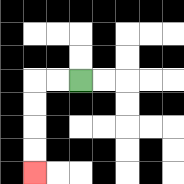{'start': '[3, 3]', 'end': '[1, 7]', 'path_directions': 'L,L,D,D,D,D', 'path_coordinates': '[[3, 3], [2, 3], [1, 3], [1, 4], [1, 5], [1, 6], [1, 7]]'}